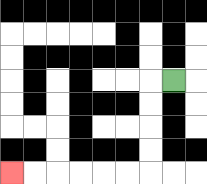{'start': '[7, 3]', 'end': '[0, 7]', 'path_directions': 'L,D,D,D,D,L,L,L,L,L,L', 'path_coordinates': '[[7, 3], [6, 3], [6, 4], [6, 5], [6, 6], [6, 7], [5, 7], [4, 7], [3, 7], [2, 7], [1, 7], [0, 7]]'}